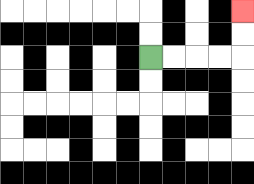{'start': '[6, 2]', 'end': '[10, 0]', 'path_directions': 'R,R,R,R,U,U', 'path_coordinates': '[[6, 2], [7, 2], [8, 2], [9, 2], [10, 2], [10, 1], [10, 0]]'}